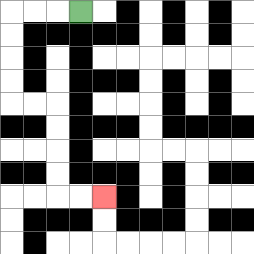{'start': '[3, 0]', 'end': '[4, 8]', 'path_directions': 'L,L,L,D,D,D,D,R,R,D,D,D,D,R,R', 'path_coordinates': '[[3, 0], [2, 0], [1, 0], [0, 0], [0, 1], [0, 2], [0, 3], [0, 4], [1, 4], [2, 4], [2, 5], [2, 6], [2, 7], [2, 8], [3, 8], [4, 8]]'}